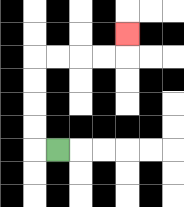{'start': '[2, 6]', 'end': '[5, 1]', 'path_directions': 'L,U,U,U,U,R,R,R,R,U', 'path_coordinates': '[[2, 6], [1, 6], [1, 5], [1, 4], [1, 3], [1, 2], [2, 2], [3, 2], [4, 2], [5, 2], [5, 1]]'}